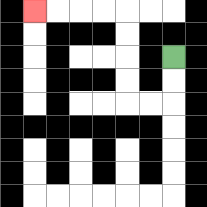{'start': '[7, 2]', 'end': '[1, 0]', 'path_directions': 'D,D,L,L,U,U,U,U,L,L,L,L', 'path_coordinates': '[[7, 2], [7, 3], [7, 4], [6, 4], [5, 4], [5, 3], [5, 2], [5, 1], [5, 0], [4, 0], [3, 0], [2, 0], [1, 0]]'}